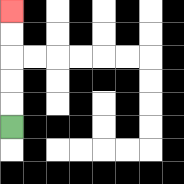{'start': '[0, 5]', 'end': '[0, 0]', 'path_directions': 'U,U,U,U,U', 'path_coordinates': '[[0, 5], [0, 4], [0, 3], [0, 2], [0, 1], [0, 0]]'}